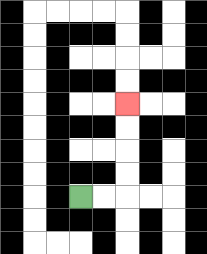{'start': '[3, 8]', 'end': '[5, 4]', 'path_directions': 'R,R,U,U,U,U', 'path_coordinates': '[[3, 8], [4, 8], [5, 8], [5, 7], [5, 6], [5, 5], [5, 4]]'}